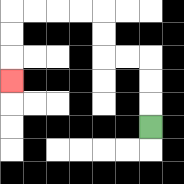{'start': '[6, 5]', 'end': '[0, 3]', 'path_directions': 'U,U,U,L,L,U,U,L,L,L,L,D,D,D', 'path_coordinates': '[[6, 5], [6, 4], [6, 3], [6, 2], [5, 2], [4, 2], [4, 1], [4, 0], [3, 0], [2, 0], [1, 0], [0, 0], [0, 1], [0, 2], [0, 3]]'}